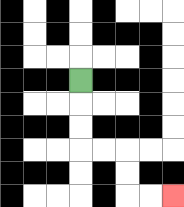{'start': '[3, 3]', 'end': '[7, 8]', 'path_directions': 'D,D,D,R,R,D,D,R,R', 'path_coordinates': '[[3, 3], [3, 4], [3, 5], [3, 6], [4, 6], [5, 6], [5, 7], [5, 8], [6, 8], [7, 8]]'}